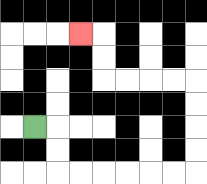{'start': '[1, 5]', 'end': '[3, 1]', 'path_directions': 'R,D,D,R,R,R,R,R,R,U,U,U,U,L,L,L,L,U,U,L', 'path_coordinates': '[[1, 5], [2, 5], [2, 6], [2, 7], [3, 7], [4, 7], [5, 7], [6, 7], [7, 7], [8, 7], [8, 6], [8, 5], [8, 4], [8, 3], [7, 3], [6, 3], [5, 3], [4, 3], [4, 2], [4, 1], [3, 1]]'}